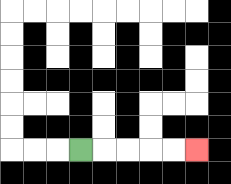{'start': '[3, 6]', 'end': '[8, 6]', 'path_directions': 'R,R,R,R,R', 'path_coordinates': '[[3, 6], [4, 6], [5, 6], [6, 6], [7, 6], [8, 6]]'}